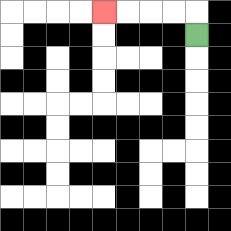{'start': '[8, 1]', 'end': '[4, 0]', 'path_directions': 'U,L,L,L,L', 'path_coordinates': '[[8, 1], [8, 0], [7, 0], [6, 0], [5, 0], [4, 0]]'}